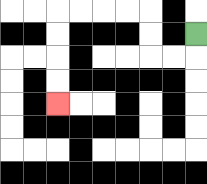{'start': '[8, 1]', 'end': '[2, 4]', 'path_directions': 'D,L,L,U,U,L,L,L,L,D,D,D,D', 'path_coordinates': '[[8, 1], [8, 2], [7, 2], [6, 2], [6, 1], [6, 0], [5, 0], [4, 0], [3, 0], [2, 0], [2, 1], [2, 2], [2, 3], [2, 4]]'}